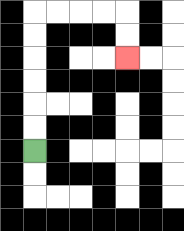{'start': '[1, 6]', 'end': '[5, 2]', 'path_directions': 'U,U,U,U,U,U,R,R,R,R,D,D', 'path_coordinates': '[[1, 6], [1, 5], [1, 4], [1, 3], [1, 2], [1, 1], [1, 0], [2, 0], [3, 0], [4, 0], [5, 0], [5, 1], [5, 2]]'}